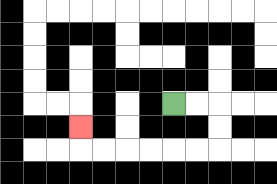{'start': '[7, 4]', 'end': '[3, 5]', 'path_directions': 'R,R,D,D,L,L,L,L,L,L,U', 'path_coordinates': '[[7, 4], [8, 4], [9, 4], [9, 5], [9, 6], [8, 6], [7, 6], [6, 6], [5, 6], [4, 6], [3, 6], [3, 5]]'}